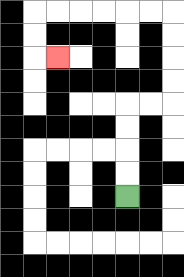{'start': '[5, 8]', 'end': '[2, 2]', 'path_directions': 'U,U,U,U,R,R,U,U,U,U,L,L,L,L,L,L,D,D,R', 'path_coordinates': '[[5, 8], [5, 7], [5, 6], [5, 5], [5, 4], [6, 4], [7, 4], [7, 3], [7, 2], [7, 1], [7, 0], [6, 0], [5, 0], [4, 0], [3, 0], [2, 0], [1, 0], [1, 1], [1, 2], [2, 2]]'}